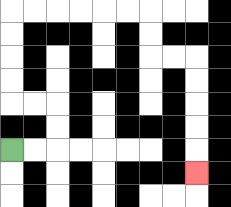{'start': '[0, 6]', 'end': '[8, 7]', 'path_directions': 'R,R,U,U,L,L,U,U,U,U,R,R,R,R,R,R,D,D,R,R,D,D,D,D,D', 'path_coordinates': '[[0, 6], [1, 6], [2, 6], [2, 5], [2, 4], [1, 4], [0, 4], [0, 3], [0, 2], [0, 1], [0, 0], [1, 0], [2, 0], [3, 0], [4, 0], [5, 0], [6, 0], [6, 1], [6, 2], [7, 2], [8, 2], [8, 3], [8, 4], [8, 5], [8, 6], [8, 7]]'}